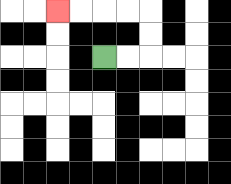{'start': '[4, 2]', 'end': '[2, 0]', 'path_directions': 'R,R,U,U,L,L,L,L', 'path_coordinates': '[[4, 2], [5, 2], [6, 2], [6, 1], [6, 0], [5, 0], [4, 0], [3, 0], [2, 0]]'}